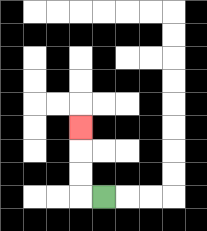{'start': '[4, 8]', 'end': '[3, 5]', 'path_directions': 'L,U,U,U', 'path_coordinates': '[[4, 8], [3, 8], [3, 7], [3, 6], [3, 5]]'}